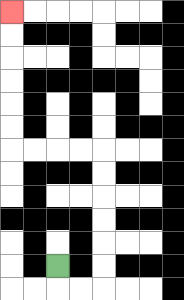{'start': '[2, 11]', 'end': '[0, 0]', 'path_directions': 'D,R,R,U,U,U,U,U,U,L,L,L,L,U,U,U,U,U,U', 'path_coordinates': '[[2, 11], [2, 12], [3, 12], [4, 12], [4, 11], [4, 10], [4, 9], [4, 8], [4, 7], [4, 6], [3, 6], [2, 6], [1, 6], [0, 6], [0, 5], [0, 4], [0, 3], [0, 2], [0, 1], [0, 0]]'}